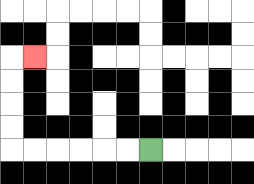{'start': '[6, 6]', 'end': '[1, 2]', 'path_directions': 'L,L,L,L,L,L,U,U,U,U,R', 'path_coordinates': '[[6, 6], [5, 6], [4, 6], [3, 6], [2, 6], [1, 6], [0, 6], [0, 5], [0, 4], [0, 3], [0, 2], [1, 2]]'}